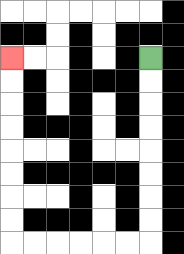{'start': '[6, 2]', 'end': '[0, 2]', 'path_directions': 'D,D,D,D,D,D,D,D,L,L,L,L,L,L,U,U,U,U,U,U,U,U', 'path_coordinates': '[[6, 2], [6, 3], [6, 4], [6, 5], [6, 6], [6, 7], [6, 8], [6, 9], [6, 10], [5, 10], [4, 10], [3, 10], [2, 10], [1, 10], [0, 10], [0, 9], [0, 8], [0, 7], [0, 6], [0, 5], [0, 4], [0, 3], [0, 2]]'}